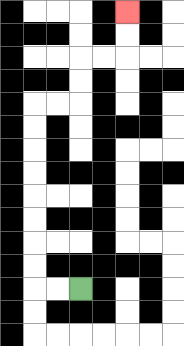{'start': '[3, 12]', 'end': '[5, 0]', 'path_directions': 'L,L,U,U,U,U,U,U,U,U,R,R,U,U,R,R,U,U', 'path_coordinates': '[[3, 12], [2, 12], [1, 12], [1, 11], [1, 10], [1, 9], [1, 8], [1, 7], [1, 6], [1, 5], [1, 4], [2, 4], [3, 4], [3, 3], [3, 2], [4, 2], [5, 2], [5, 1], [5, 0]]'}